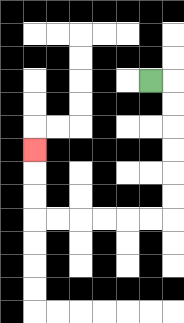{'start': '[6, 3]', 'end': '[1, 6]', 'path_directions': 'R,D,D,D,D,D,D,L,L,L,L,L,L,U,U,U', 'path_coordinates': '[[6, 3], [7, 3], [7, 4], [7, 5], [7, 6], [7, 7], [7, 8], [7, 9], [6, 9], [5, 9], [4, 9], [3, 9], [2, 9], [1, 9], [1, 8], [1, 7], [1, 6]]'}